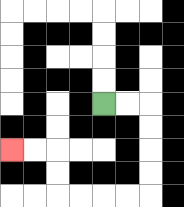{'start': '[4, 4]', 'end': '[0, 6]', 'path_directions': 'R,R,D,D,D,D,L,L,L,L,U,U,L,L', 'path_coordinates': '[[4, 4], [5, 4], [6, 4], [6, 5], [6, 6], [6, 7], [6, 8], [5, 8], [4, 8], [3, 8], [2, 8], [2, 7], [2, 6], [1, 6], [0, 6]]'}